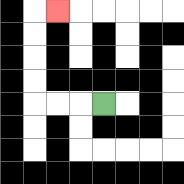{'start': '[4, 4]', 'end': '[2, 0]', 'path_directions': 'L,L,L,U,U,U,U,R', 'path_coordinates': '[[4, 4], [3, 4], [2, 4], [1, 4], [1, 3], [1, 2], [1, 1], [1, 0], [2, 0]]'}